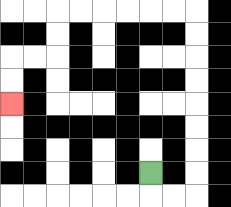{'start': '[6, 7]', 'end': '[0, 4]', 'path_directions': 'D,R,R,U,U,U,U,U,U,U,U,L,L,L,L,L,L,D,D,L,L,D,D', 'path_coordinates': '[[6, 7], [6, 8], [7, 8], [8, 8], [8, 7], [8, 6], [8, 5], [8, 4], [8, 3], [8, 2], [8, 1], [8, 0], [7, 0], [6, 0], [5, 0], [4, 0], [3, 0], [2, 0], [2, 1], [2, 2], [1, 2], [0, 2], [0, 3], [0, 4]]'}